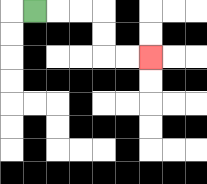{'start': '[1, 0]', 'end': '[6, 2]', 'path_directions': 'R,R,R,D,D,R,R', 'path_coordinates': '[[1, 0], [2, 0], [3, 0], [4, 0], [4, 1], [4, 2], [5, 2], [6, 2]]'}